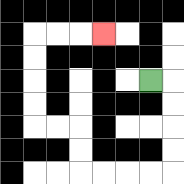{'start': '[6, 3]', 'end': '[4, 1]', 'path_directions': 'R,D,D,D,D,L,L,L,L,U,U,L,L,U,U,U,U,R,R,R', 'path_coordinates': '[[6, 3], [7, 3], [7, 4], [7, 5], [7, 6], [7, 7], [6, 7], [5, 7], [4, 7], [3, 7], [3, 6], [3, 5], [2, 5], [1, 5], [1, 4], [1, 3], [1, 2], [1, 1], [2, 1], [3, 1], [4, 1]]'}